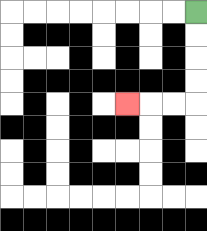{'start': '[8, 0]', 'end': '[5, 4]', 'path_directions': 'D,D,D,D,L,L,L', 'path_coordinates': '[[8, 0], [8, 1], [8, 2], [8, 3], [8, 4], [7, 4], [6, 4], [5, 4]]'}